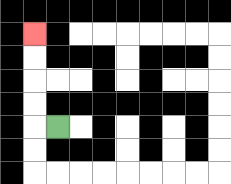{'start': '[2, 5]', 'end': '[1, 1]', 'path_directions': 'L,U,U,U,U', 'path_coordinates': '[[2, 5], [1, 5], [1, 4], [1, 3], [1, 2], [1, 1]]'}